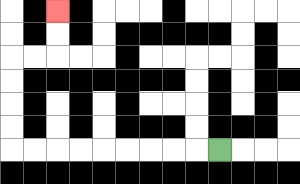{'start': '[9, 6]', 'end': '[2, 0]', 'path_directions': 'L,L,L,L,L,L,L,L,L,U,U,U,U,R,R,U,U', 'path_coordinates': '[[9, 6], [8, 6], [7, 6], [6, 6], [5, 6], [4, 6], [3, 6], [2, 6], [1, 6], [0, 6], [0, 5], [0, 4], [0, 3], [0, 2], [1, 2], [2, 2], [2, 1], [2, 0]]'}